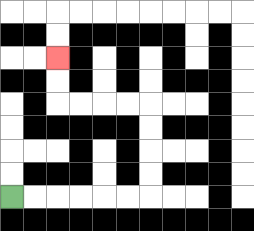{'start': '[0, 8]', 'end': '[2, 2]', 'path_directions': 'R,R,R,R,R,R,U,U,U,U,L,L,L,L,U,U', 'path_coordinates': '[[0, 8], [1, 8], [2, 8], [3, 8], [4, 8], [5, 8], [6, 8], [6, 7], [6, 6], [6, 5], [6, 4], [5, 4], [4, 4], [3, 4], [2, 4], [2, 3], [2, 2]]'}